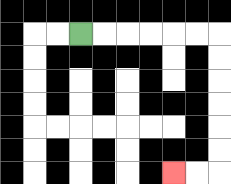{'start': '[3, 1]', 'end': '[7, 7]', 'path_directions': 'R,R,R,R,R,R,D,D,D,D,D,D,L,L', 'path_coordinates': '[[3, 1], [4, 1], [5, 1], [6, 1], [7, 1], [8, 1], [9, 1], [9, 2], [9, 3], [9, 4], [9, 5], [9, 6], [9, 7], [8, 7], [7, 7]]'}